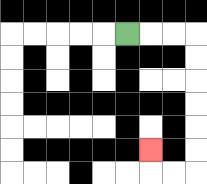{'start': '[5, 1]', 'end': '[6, 6]', 'path_directions': 'R,R,R,D,D,D,D,D,D,L,L,U', 'path_coordinates': '[[5, 1], [6, 1], [7, 1], [8, 1], [8, 2], [8, 3], [8, 4], [8, 5], [8, 6], [8, 7], [7, 7], [6, 7], [6, 6]]'}